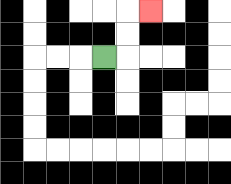{'start': '[4, 2]', 'end': '[6, 0]', 'path_directions': 'R,U,U,R', 'path_coordinates': '[[4, 2], [5, 2], [5, 1], [5, 0], [6, 0]]'}